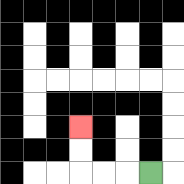{'start': '[6, 7]', 'end': '[3, 5]', 'path_directions': 'L,L,L,U,U', 'path_coordinates': '[[6, 7], [5, 7], [4, 7], [3, 7], [3, 6], [3, 5]]'}